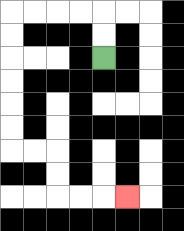{'start': '[4, 2]', 'end': '[5, 8]', 'path_directions': 'U,U,L,L,L,L,D,D,D,D,D,D,R,R,D,D,R,R,R', 'path_coordinates': '[[4, 2], [4, 1], [4, 0], [3, 0], [2, 0], [1, 0], [0, 0], [0, 1], [0, 2], [0, 3], [0, 4], [0, 5], [0, 6], [1, 6], [2, 6], [2, 7], [2, 8], [3, 8], [4, 8], [5, 8]]'}